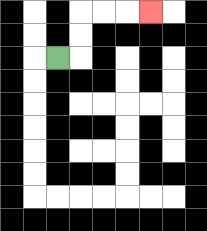{'start': '[2, 2]', 'end': '[6, 0]', 'path_directions': 'R,U,U,R,R,R', 'path_coordinates': '[[2, 2], [3, 2], [3, 1], [3, 0], [4, 0], [5, 0], [6, 0]]'}